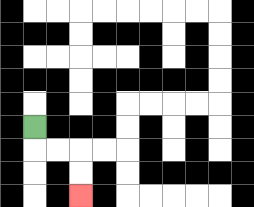{'start': '[1, 5]', 'end': '[3, 8]', 'path_directions': 'D,R,R,D,D', 'path_coordinates': '[[1, 5], [1, 6], [2, 6], [3, 6], [3, 7], [3, 8]]'}